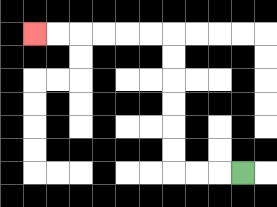{'start': '[10, 7]', 'end': '[1, 1]', 'path_directions': 'L,L,L,U,U,U,U,U,U,L,L,L,L,L,L', 'path_coordinates': '[[10, 7], [9, 7], [8, 7], [7, 7], [7, 6], [7, 5], [7, 4], [7, 3], [7, 2], [7, 1], [6, 1], [5, 1], [4, 1], [3, 1], [2, 1], [1, 1]]'}